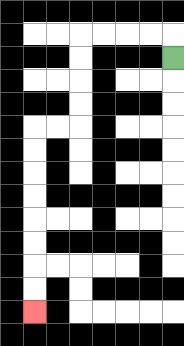{'start': '[7, 2]', 'end': '[1, 13]', 'path_directions': 'U,L,L,L,L,D,D,D,D,L,L,D,D,D,D,D,D,D,D', 'path_coordinates': '[[7, 2], [7, 1], [6, 1], [5, 1], [4, 1], [3, 1], [3, 2], [3, 3], [3, 4], [3, 5], [2, 5], [1, 5], [1, 6], [1, 7], [1, 8], [1, 9], [1, 10], [1, 11], [1, 12], [1, 13]]'}